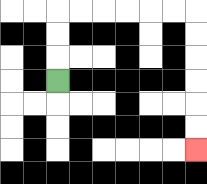{'start': '[2, 3]', 'end': '[8, 6]', 'path_directions': 'U,U,U,R,R,R,R,R,R,D,D,D,D,D,D', 'path_coordinates': '[[2, 3], [2, 2], [2, 1], [2, 0], [3, 0], [4, 0], [5, 0], [6, 0], [7, 0], [8, 0], [8, 1], [8, 2], [8, 3], [8, 4], [8, 5], [8, 6]]'}